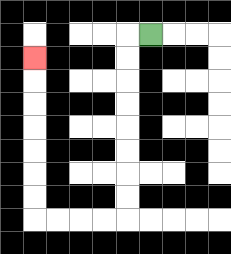{'start': '[6, 1]', 'end': '[1, 2]', 'path_directions': 'L,D,D,D,D,D,D,D,D,L,L,L,L,U,U,U,U,U,U,U', 'path_coordinates': '[[6, 1], [5, 1], [5, 2], [5, 3], [5, 4], [5, 5], [5, 6], [5, 7], [5, 8], [5, 9], [4, 9], [3, 9], [2, 9], [1, 9], [1, 8], [1, 7], [1, 6], [1, 5], [1, 4], [1, 3], [1, 2]]'}